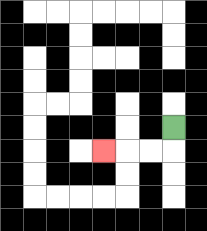{'start': '[7, 5]', 'end': '[4, 6]', 'path_directions': 'D,L,L,L', 'path_coordinates': '[[7, 5], [7, 6], [6, 6], [5, 6], [4, 6]]'}